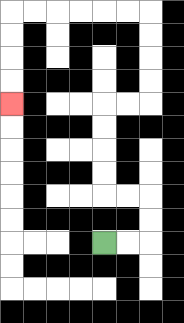{'start': '[4, 10]', 'end': '[0, 4]', 'path_directions': 'R,R,U,U,L,L,U,U,U,U,R,R,U,U,U,U,L,L,L,L,L,L,D,D,D,D', 'path_coordinates': '[[4, 10], [5, 10], [6, 10], [6, 9], [6, 8], [5, 8], [4, 8], [4, 7], [4, 6], [4, 5], [4, 4], [5, 4], [6, 4], [6, 3], [6, 2], [6, 1], [6, 0], [5, 0], [4, 0], [3, 0], [2, 0], [1, 0], [0, 0], [0, 1], [0, 2], [0, 3], [0, 4]]'}